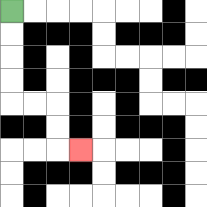{'start': '[0, 0]', 'end': '[3, 6]', 'path_directions': 'D,D,D,D,R,R,D,D,R', 'path_coordinates': '[[0, 0], [0, 1], [0, 2], [0, 3], [0, 4], [1, 4], [2, 4], [2, 5], [2, 6], [3, 6]]'}